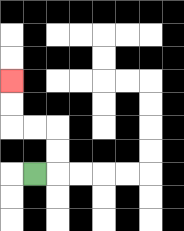{'start': '[1, 7]', 'end': '[0, 3]', 'path_directions': 'R,U,U,L,L,U,U', 'path_coordinates': '[[1, 7], [2, 7], [2, 6], [2, 5], [1, 5], [0, 5], [0, 4], [0, 3]]'}